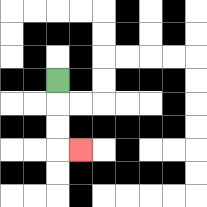{'start': '[2, 3]', 'end': '[3, 6]', 'path_directions': 'D,D,D,R', 'path_coordinates': '[[2, 3], [2, 4], [2, 5], [2, 6], [3, 6]]'}